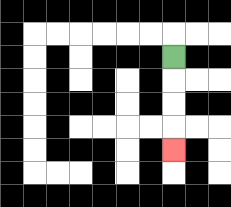{'start': '[7, 2]', 'end': '[7, 6]', 'path_directions': 'D,D,D,D', 'path_coordinates': '[[7, 2], [7, 3], [7, 4], [7, 5], [7, 6]]'}